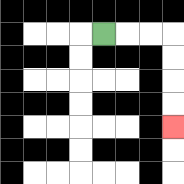{'start': '[4, 1]', 'end': '[7, 5]', 'path_directions': 'R,R,R,D,D,D,D', 'path_coordinates': '[[4, 1], [5, 1], [6, 1], [7, 1], [7, 2], [7, 3], [7, 4], [7, 5]]'}